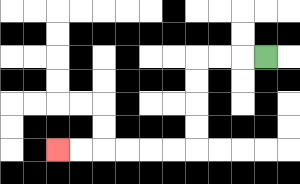{'start': '[11, 2]', 'end': '[2, 6]', 'path_directions': 'L,L,L,D,D,D,D,L,L,L,L,L,L', 'path_coordinates': '[[11, 2], [10, 2], [9, 2], [8, 2], [8, 3], [8, 4], [8, 5], [8, 6], [7, 6], [6, 6], [5, 6], [4, 6], [3, 6], [2, 6]]'}